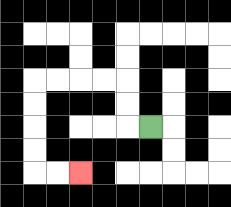{'start': '[6, 5]', 'end': '[3, 7]', 'path_directions': 'L,U,U,L,L,L,L,D,D,D,D,R,R', 'path_coordinates': '[[6, 5], [5, 5], [5, 4], [5, 3], [4, 3], [3, 3], [2, 3], [1, 3], [1, 4], [1, 5], [1, 6], [1, 7], [2, 7], [3, 7]]'}